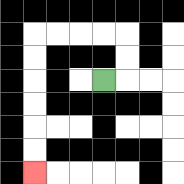{'start': '[4, 3]', 'end': '[1, 7]', 'path_directions': 'R,U,U,L,L,L,L,D,D,D,D,D,D', 'path_coordinates': '[[4, 3], [5, 3], [5, 2], [5, 1], [4, 1], [3, 1], [2, 1], [1, 1], [1, 2], [1, 3], [1, 4], [1, 5], [1, 6], [1, 7]]'}